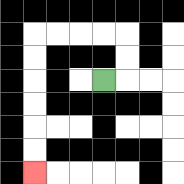{'start': '[4, 3]', 'end': '[1, 7]', 'path_directions': 'R,U,U,L,L,L,L,D,D,D,D,D,D', 'path_coordinates': '[[4, 3], [5, 3], [5, 2], [5, 1], [4, 1], [3, 1], [2, 1], [1, 1], [1, 2], [1, 3], [1, 4], [1, 5], [1, 6], [1, 7]]'}